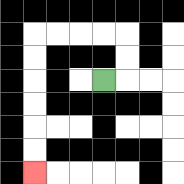{'start': '[4, 3]', 'end': '[1, 7]', 'path_directions': 'R,U,U,L,L,L,L,D,D,D,D,D,D', 'path_coordinates': '[[4, 3], [5, 3], [5, 2], [5, 1], [4, 1], [3, 1], [2, 1], [1, 1], [1, 2], [1, 3], [1, 4], [1, 5], [1, 6], [1, 7]]'}